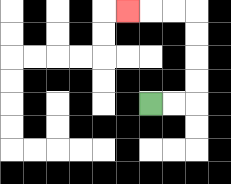{'start': '[6, 4]', 'end': '[5, 0]', 'path_directions': 'R,R,U,U,U,U,L,L,L', 'path_coordinates': '[[6, 4], [7, 4], [8, 4], [8, 3], [8, 2], [8, 1], [8, 0], [7, 0], [6, 0], [5, 0]]'}